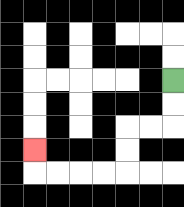{'start': '[7, 3]', 'end': '[1, 6]', 'path_directions': 'D,D,L,L,D,D,L,L,L,L,U', 'path_coordinates': '[[7, 3], [7, 4], [7, 5], [6, 5], [5, 5], [5, 6], [5, 7], [4, 7], [3, 7], [2, 7], [1, 7], [1, 6]]'}